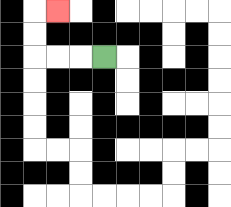{'start': '[4, 2]', 'end': '[2, 0]', 'path_directions': 'L,L,L,U,U,R', 'path_coordinates': '[[4, 2], [3, 2], [2, 2], [1, 2], [1, 1], [1, 0], [2, 0]]'}